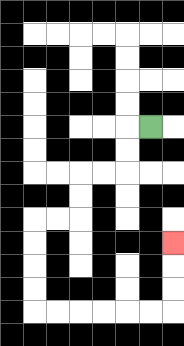{'start': '[6, 5]', 'end': '[7, 10]', 'path_directions': 'L,D,D,L,L,D,D,L,L,D,D,D,D,R,R,R,R,R,R,U,U,U', 'path_coordinates': '[[6, 5], [5, 5], [5, 6], [5, 7], [4, 7], [3, 7], [3, 8], [3, 9], [2, 9], [1, 9], [1, 10], [1, 11], [1, 12], [1, 13], [2, 13], [3, 13], [4, 13], [5, 13], [6, 13], [7, 13], [7, 12], [7, 11], [7, 10]]'}